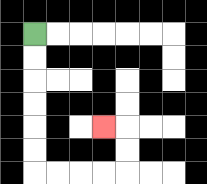{'start': '[1, 1]', 'end': '[4, 5]', 'path_directions': 'D,D,D,D,D,D,R,R,R,R,U,U,L', 'path_coordinates': '[[1, 1], [1, 2], [1, 3], [1, 4], [1, 5], [1, 6], [1, 7], [2, 7], [3, 7], [4, 7], [5, 7], [5, 6], [5, 5], [4, 5]]'}